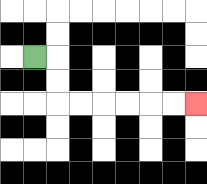{'start': '[1, 2]', 'end': '[8, 4]', 'path_directions': 'R,D,D,R,R,R,R,R,R', 'path_coordinates': '[[1, 2], [2, 2], [2, 3], [2, 4], [3, 4], [4, 4], [5, 4], [6, 4], [7, 4], [8, 4]]'}